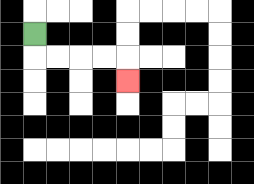{'start': '[1, 1]', 'end': '[5, 3]', 'path_directions': 'D,R,R,R,R,D', 'path_coordinates': '[[1, 1], [1, 2], [2, 2], [3, 2], [4, 2], [5, 2], [5, 3]]'}